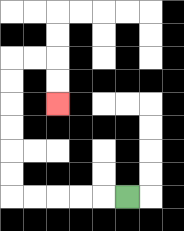{'start': '[5, 8]', 'end': '[2, 4]', 'path_directions': 'L,L,L,L,L,U,U,U,U,U,U,R,R,D,D', 'path_coordinates': '[[5, 8], [4, 8], [3, 8], [2, 8], [1, 8], [0, 8], [0, 7], [0, 6], [0, 5], [0, 4], [0, 3], [0, 2], [1, 2], [2, 2], [2, 3], [2, 4]]'}